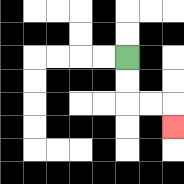{'start': '[5, 2]', 'end': '[7, 5]', 'path_directions': 'D,D,R,R,D', 'path_coordinates': '[[5, 2], [5, 3], [5, 4], [6, 4], [7, 4], [7, 5]]'}